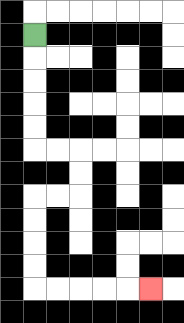{'start': '[1, 1]', 'end': '[6, 12]', 'path_directions': 'D,D,D,D,D,R,R,D,D,L,L,D,D,D,D,R,R,R,R,R', 'path_coordinates': '[[1, 1], [1, 2], [1, 3], [1, 4], [1, 5], [1, 6], [2, 6], [3, 6], [3, 7], [3, 8], [2, 8], [1, 8], [1, 9], [1, 10], [1, 11], [1, 12], [2, 12], [3, 12], [4, 12], [5, 12], [6, 12]]'}